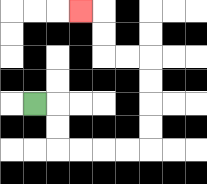{'start': '[1, 4]', 'end': '[3, 0]', 'path_directions': 'R,D,D,R,R,R,R,U,U,U,U,L,L,U,U,L', 'path_coordinates': '[[1, 4], [2, 4], [2, 5], [2, 6], [3, 6], [4, 6], [5, 6], [6, 6], [6, 5], [6, 4], [6, 3], [6, 2], [5, 2], [4, 2], [4, 1], [4, 0], [3, 0]]'}